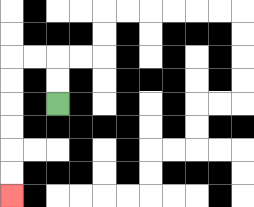{'start': '[2, 4]', 'end': '[0, 8]', 'path_directions': 'U,U,L,L,D,D,D,D,D,D', 'path_coordinates': '[[2, 4], [2, 3], [2, 2], [1, 2], [0, 2], [0, 3], [0, 4], [0, 5], [0, 6], [0, 7], [0, 8]]'}